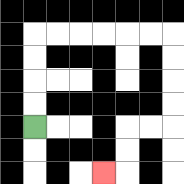{'start': '[1, 5]', 'end': '[4, 7]', 'path_directions': 'U,U,U,U,R,R,R,R,R,R,D,D,D,D,L,L,D,D,L', 'path_coordinates': '[[1, 5], [1, 4], [1, 3], [1, 2], [1, 1], [2, 1], [3, 1], [4, 1], [5, 1], [6, 1], [7, 1], [7, 2], [7, 3], [7, 4], [7, 5], [6, 5], [5, 5], [5, 6], [5, 7], [4, 7]]'}